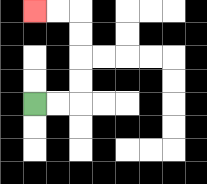{'start': '[1, 4]', 'end': '[1, 0]', 'path_directions': 'R,R,U,U,U,U,L,L', 'path_coordinates': '[[1, 4], [2, 4], [3, 4], [3, 3], [3, 2], [3, 1], [3, 0], [2, 0], [1, 0]]'}